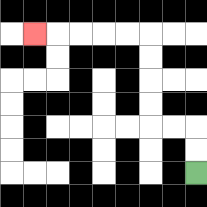{'start': '[8, 7]', 'end': '[1, 1]', 'path_directions': 'U,U,L,L,U,U,U,U,L,L,L,L,L', 'path_coordinates': '[[8, 7], [8, 6], [8, 5], [7, 5], [6, 5], [6, 4], [6, 3], [6, 2], [6, 1], [5, 1], [4, 1], [3, 1], [2, 1], [1, 1]]'}